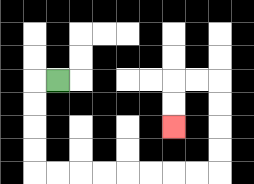{'start': '[2, 3]', 'end': '[7, 5]', 'path_directions': 'L,D,D,D,D,R,R,R,R,R,R,R,R,U,U,U,U,L,L,D,D', 'path_coordinates': '[[2, 3], [1, 3], [1, 4], [1, 5], [1, 6], [1, 7], [2, 7], [3, 7], [4, 7], [5, 7], [6, 7], [7, 7], [8, 7], [9, 7], [9, 6], [9, 5], [9, 4], [9, 3], [8, 3], [7, 3], [7, 4], [7, 5]]'}